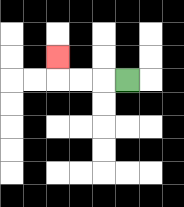{'start': '[5, 3]', 'end': '[2, 2]', 'path_directions': 'L,L,L,U', 'path_coordinates': '[[5, 3], [4, 3], [3, 3], [2, 3], [2, 2]]'}